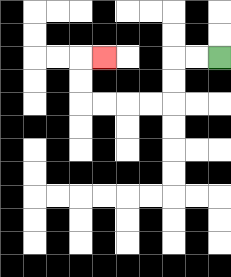{'start': '[9, 2]', 'end': '[4, 2]', 'path_directions': 'L,L,D,D,L,L,L,L,U,U,R', 'path_coordinates': '[[9, 2], [8, 2], [7, 2], [7, 3], [7, 4], [6, 4], [5, 4], [4, 4], [3, 4], [3, 3], [3, 2], [4, 2]]'}